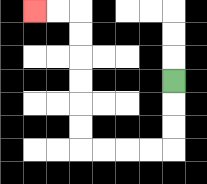{'start': '[7, 3]', 'end': '[1, 0]', 'path_directions': 'D,D,D,L,L,L,L,U,U,U,U,U,U,L,L', 'path_coordinates': '[[7, 3], [7, 4], [7, 5], [7, 6], [6, 6], [5, 6], [4, 6], [3, 6], [3, 5], [3, 4], [3, 3], [3, 2], [3, 1], [3, 0], [2, 0], [1, 0]]'}